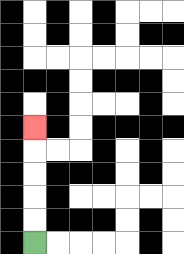{'start': '[1, 10]', 'end': '[1, 5]', 'path_directions': 'U,U,U,U,U', 'path_coordinates': '[[1, 10], [1, 9], [1, 8], [1, 7], [1, 6], [1, 5]]'}